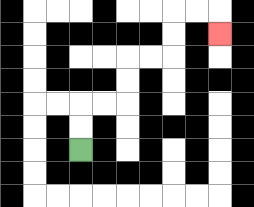{'start': '[3, 6]', 'end': '[9, 1]', 'path_directions': 'U,U,R,R,U,U,R,R,U,U,R,R,D', 'path_coordinates': '[[3, 6], [3, 5], [3, 4], [4, 4], [5, 4], [5, 3], [5, 2], [6, 2], [7, 2], [7, 1], [7, 0], [8, 0], [9, 0], [9, 1]]'}